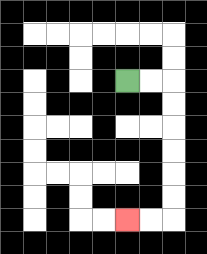{'start': '[5, 3]', 'end': '[5, 9]', 'path_directions': 'R,R,D,D,D,D,D,D,L,L', 'path_coordinates': '[[5, 3], [6, 3], [7, 3], [7, 4], [7, 5], [7, 6], [7, 7], [7, 8], [7, 9], [6, 9], [5, 9]]'}